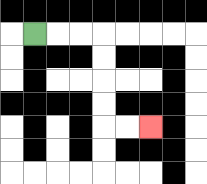{'start': '[1, 1]', 'end': '[6, 5]', 'path_directions': 'R,R,R,D,D,D,D,R,R', 'path_coordinates': '[[1, 1], [2, 1], [3, 1], [4, 1], [4, 2], [4, 3], [4, 4], [4, 5], [5, 5], [6, 5]]'}